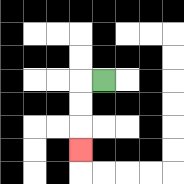{'start': '[4, 3]', 'end': '[3, 6]', 'path_directions': 'L,D,D,D', 'path_coordinates': '[[4, 3], [3, 3], [3, 4], [3, 5], [3, 6]]'}